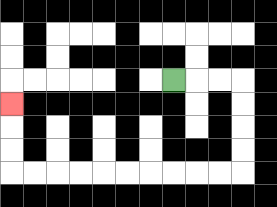{'start': '[7, 3]', 'end': '[0, 4]', 'path_directions': 'R,R,R,D,D,D,D,L,L,L,L,L,L,L,L,L,L,U,U,U', 'path_coordinates': '[[7, 3], [8, 3], [9, 3], [10, 3], [10, 4], [10, 5], [10, 6], [10, 7], [9, 7], [8, 7], [7, 7], [6, 7], [5, 7], [4, 7], [3, 7], [2, 7], [1, 7], [0, 7], [0, 6], [0, 5], [0, 4]]'}